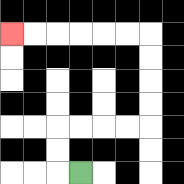{'start': '[3, 7]', 'end': '[0, 1]', 'path_directions': 'L,U,U,R,R,R,R,U,U,U,U,L,L,L,L,L,L', 'path_coordinates': '[[3, 7], [2, 7], [2, 6], [2, 5], [3, 5], [4, 5], [5, 5], [6, 5], [6, 4], [6, 3], [6, 2], [6, 1], [5, 1], [4, 1], [3, 1], [2, 1], [1, 1], [0, 1]]'}